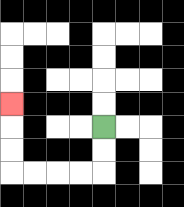{'start': '[4, 5]', 'end': '[0, 4]', 'path_directions': 'D,D,L,L,L,L,U,U,U', 'path_coordinates': '[[4, 5], [4, 6], [4, 7], [3, 7], [2, 7], [1, 7], [0, 7], [0, 6], [0, 5], [0, 4]]'}